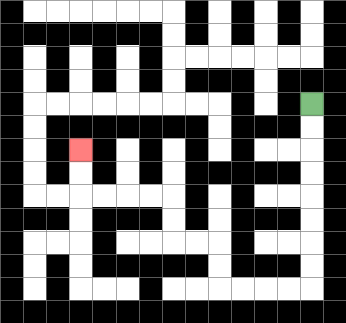{'start': '[13, 4]', 'end': '[3, 6]', 'path_directions': 'D,D,D,D,D,D,D,D,L,L,L,L,U,U,L,L,U,U,L,L,L,L,U,U', 'path_coordinates': '[[13, 4], [13, 5], [13, 6], [13, 7], [13, 8], [13, 9], [13, 10], [13, 11], [13, 12], [12, 12], [11, 12], [10, 12], [9, 12], [9, 11], [9, 10], [8, 10], [7, 10], [7, 9], [7, 8], [6, 8], [5, 8], [4, 8], [3, 8], [3, 7], [3, 6]]'}